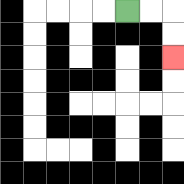{'start': '[5, 0]', 'end': '[7, 2]', 'path_directions': 'R,R,D,D', 'path_coordinates': '[[5, 0], [6, 0], [7, 0], [7, 1], [7, 2]]'}